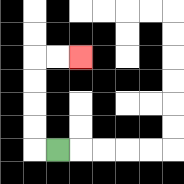{'start': '[2, 6]', 'end': '[3, 2]', 'path_directions': 'L,U,U,U,U,R,R', 'path_coordinates': '[[2, 6], [1, 6], [1, 5], [1, 4], [1, 3], [1, 2], [2, 2], [3, 2]]'}